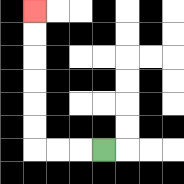{'start': '[4, 6]', 'end': '[1, 0]', 'path_directions': 'L,L,L,U,U,U,U,U,U', 'path_coordinates': '[[4, 6], [3, 6], [2, 6], [1, 6], [1, 5], [1, 4], [1, 3], [1, 2], [1, 1], [1, 0]]'}